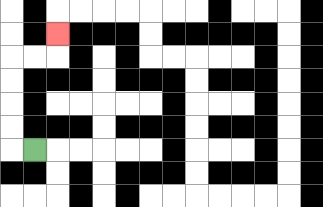{'start': '[1, 6]', 'end': '[2, 1]', 'path_directions': 'L,U,U,U,U,R,R,U', 'path_coordinates': '[[1, 6], [0, 6], [0, 5], [0, 4], [0, 3], [0, 2], [1, 2], [2, 2], [2, 1]]'}